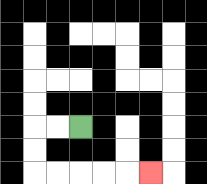{'start': '[3, 5]', 'end': '[6, 7]', 'path_directions': 'L,L,D,D,R,R,R,R,R', 'path_coordinates': '[[3, 5], [2, 5], [1, 5], [1, 6], [1, 7], [2, 7], [3, 7], [4, 7], [5, 7], [6, 7]]'}